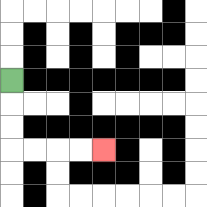{'start': '[0, 3]', 'end': '[4, 6]', 'path_directions': 'D,D,D,R,R,R,R', 'path_coordinates': '[[0, 3], [0, 4], [0, 5], [0, 6], [1, 6], [2, 6], [3, 6], [4, 6]]'}